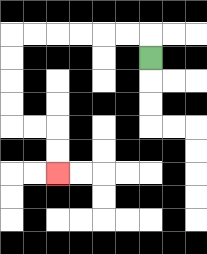{'start': '[6, 2]', 'end': '[2, 7]', 'path_directions': 'U,L,L,L,L,L,L,D,D,D,D,R,R,D,D', 'path_coordinates': '[[6, 2], [6, 1], [5, 1], [4, 1], [3, 1], [2, 1], [1, 1], [0, 1], [0, 2], [0, 3], [0, 4], [0, 5], [1, 5], [2, 5], [2, 6], [2, 7]]'}